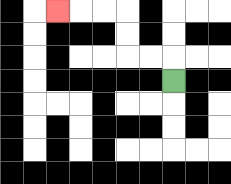{'start': '[7, 3]', 'end': '[2, 0]', 'path_directions': 'U,L,L,U,U,L,L,L', 'path_coordinates': '[[7, 3], [7, 2], [6, 2], [5, 2], [5, 1], [5, 0], [4, 0], [3, 0], [2, 0]]'}